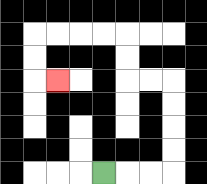{'start': '[4, 7]', 'end': '[2, 3]', 'path_directions': 'R,R,R,U,U,U,U,L,L,U,U,L,L,L,L,D,D,R', 'path_coordinates': '[[4, 7], [5, 7], [6, 7], [7, 7], [7, 6], [7, 5], [7, 4], [7, 3], [6, 3], [5, 3], [5, 2], [5, 1], [4, 1], [3, 1], [2, 1], [1, 1], [1, 2], [1, 3], [2, 3]]'}